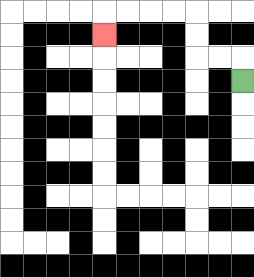{'start': '[10, 3]', 'end': '[4, 1]', 'path_directions': 'U,L,L,U,U,L,L,L,L,D', 'path_coordinates': '[[10, 3], [10, 2], [9, 2], [8, 2], [8, 1], [8, 0], [7, 0], [6, 0], [5, 0], [4, 0], [4, 1]]'}